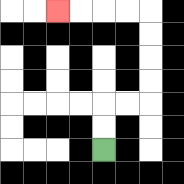{'start': '[4, 6]', 'end': '[2, 0]', 'path_directions': 'U,U,R,R,U,U,U,U,L,L,L,L', 'path_coordinates': '[[4, 6], [4, 5], [4, 4], [5, 4], [6, 4], [6, 3], [6, 2], [6, 1], [6, 0], [5, 0], [4, 0], [3, 0], [2, 0]]'}